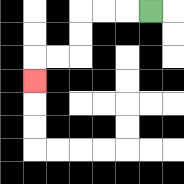{'start': '[6, 0]', 'end': '[1, 3]', 'path_directions': 'L,L,L,D,D,L,L,D', 'path_coordinates': '[[6, 0], [5, 0], [4, 0], [3, 0], [3, 1], [3, 2], [2, 2], [1, 2], [1, 3]]'}